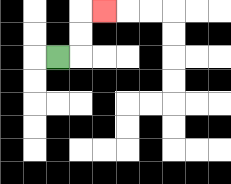{'start': '[2, 2]', 'end': '[4, 0]', 'path_directions': 'R,U,U,R', 'path_coordinates': '[[2, 2], [3, 2], [3, 1], [3, 0], [4, 0]]'}